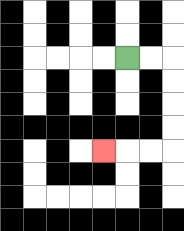{'start': '[5, 2]', 'end': '[4, 6]', 'path_directions': 'R,R,D,D,D,D,L,L,L', 'path_coordinates': '[[5, 2], [6, 2], [7, 2], [7, 3], [7, 4], [7, 5], [7, 6], [6, 6], [5, 6], [4, 6]]'}